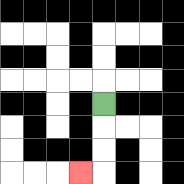{'start': '[4, 4]', 'end': '[3, 7]', 'path_directions': 'D,D,D,L', 'path_coordinates': '[[4, 4], [4, 5], [4, 6], [4, 7], [3, 7]]'}